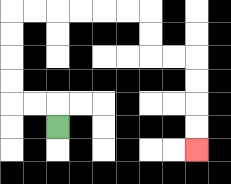{'start': '[2, 5]', 'end': '[8, 6]', 'path_directions': 'U,L,L,U,U,U,U,R,R,R,R,R,R,D,D,R,R,D,D,D,D', 'path_coordinates': '[[2, 5], [2, 4], [1, 4], [0, 4], [0, 3], [0, 2], [0, 1], [0, 0], [1, 0], [2, 0], [3, 0], [4, 0], [5, 0], [6, 0], [6, 1], [6, 2], [7, 2], [8, 2], [8, 3], [8, 4], [8, 5], [8, 6]]'}